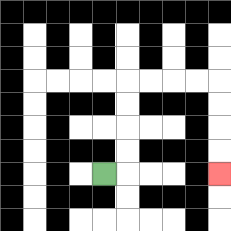{'start': '[4, 7]', 'end': '[9, 7]', 'path_directions': 'R,U,U,U,U,R,R,R,R,D,D,D,D', 'path_coordinates': '[[4, 7], [5, 7], [5, 6], [5, 5], [5, 4], [5, 3], [6, 3], [7, 3], [8, 3], [9, 3], [9, 4], [9, 5], [9, 6], [9, 7]]'}